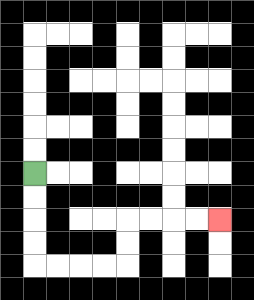{'start': '[1, 7]', 'end': '[9, 9]', 'path_directions': 'D,D,D,D,R,R,R,R,U,U,R,R,R,R', 'path_coordinates': '[[1, 7], [1, 8], [1, 9], [1, 10], [1, 11], [2, 11], [3, 11], [4, 11], [5, 11], [5, 10], [5, 9], [6, 9], [7, 9], [8, 9], [9, 9]]'}